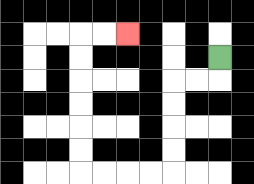{'start': '[9, 2]', 'end': '[5, 1]', 'path_directions': 'D,L,L,D,D,D,D,L,L,L,L,U,U,U,U,U,U,R,R', 'path_coordinates': '[[9, 2], [9, 3], [8, 3], [7, 3], [7, 4], [7, 5], [7, 6], [7, 7], [6, 7], [5, 7], [4, 7], [3, 7], [3, 6], [3, 5], [3, 4], [3, 3], [3, 2], [3, 1], [4, 1], [5, 1]]'}